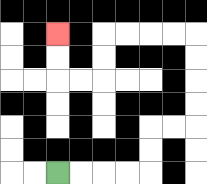{'start': '[2, 7]', 'end': '[2, 1]', 'path_directions': 'R,R,R,R,U,U,R,R,U,U,U,U,L,L,L,L,D,D,L,L,U,U', 'path_coordinates': '[[2, 7], [3, 7], [4, 7], [5, 7], [6, 7], [6, 6], [6, 5], [7, 5], [8, 5], [8, 4], [8, 3], [8, 2], [8, 1], [7, 1], [6, 1], [5, 1], [4, 1], [4, 2], [4, 3], [3, 3], [2, 3], [2, 2], [2, 1]]'}